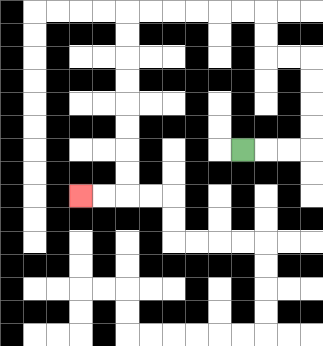{'start': '[10, 6]', 'end': '[3, 8]', 'path_directions': 'R,R,R,U,U,U,U,L,L,U,U,L,L,L,L,L,L,D,D,D,D,D,D,D,D,L,L', 'path_coordinates': '[[10, 6], [11, 6], [12, 6], [13, 6], [13, 5], [13, 4], [13, 3], [13, 2], [12, 2], [11, 2], [11, 1], [11, 0], [10, 0], [9, 0], [8, 0], [7, 0], [6, 0], [5, 0], [5, 1], [5, 2], [5, 3], [5, 4], [5, 5], [5, 6], [5, 7], [5, 8], [4, 8], [3, 8]]'}